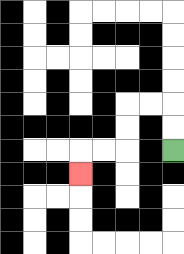{'start': '[7, 6]', 'end': '[3, 7]', 'path_directions': 'U,U,L,L,D,D,L,L,D', 'path_coordinates': '[[7, 6], [7, 5], [7, 4], [6, 4], [5, 4], [5, 5], [5, 6], [4, 6], [3, 6], [3, 7]]'}